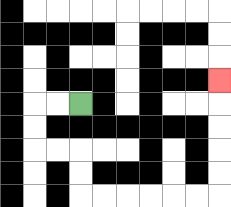{'start': '[3, 4]', 'end': '[9, 3]', 'path_directions': 'L,L,D,D,R,R,D,D,R,R,R,R,R,R,U,U,U,U,U', 'path_coordinates': '[[3, 4], [2, 4], [1, 4], [1, 5], [1, 6], [2, 6], [3, 6], [3, 7], [3, 8], [4, 8], [5, 8], [6, 8], [7, 8], [8, 8], [9, 8], [9, 7], [9, 6], [9, 5], [9, 4], [9, 3]]'}